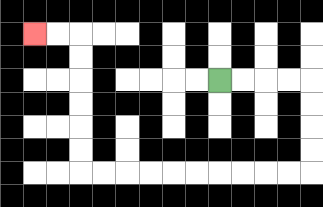{'start': '[9, 3]', 'end': '[1, 1]', 'path_directions': 'R,R,R,R,D,D,D,D,L,L,L,L,L,L,L,L,L,L,U,U,U,U,U,U,L,L', 'path_coordinates': '[[9, 3], [10, 3], [11, 3], [12, 3], [13, 3], [13, 4], [13, 5], [13, 6], [13, 7], [12, 7], [11, 7], [10, 7], [9, 7], [8, 7], [7, 7], [6, 7], [5, 7], [4, 7], [3, 7], [3, 6], [3, 5], [3, 4], [3, 3], [3, 2], [3, 1], [2, 1], [1, 1]]'}